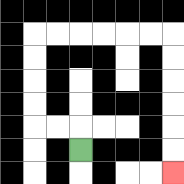{'start': '[3, 6]', 'end': '[7, 7]', 'path_directions': 'U,L,L,U,U,U,U,R,R,R,R,R,R,D,D,D,D,D,D', 'path_coordinates': '[[3, 6], [3, 5], [2, 5], [1, 5], [1, 4], [1, 3], [1, 2], [1, 1], [2, 1], [3, 1], [4, 1], [5, 1], [6, 1], [7, 1], [7, 2], [7, 3], [7, 4], [7, 5], [7, 6], [7, 7]]'}